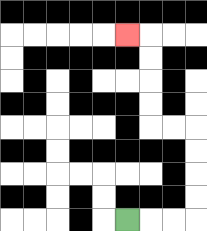{'start': '[5, 9]', 'end': '[5, 1]', 'path_directions': 'R,R,R,U,U,U,U,L,L,U,U,U,U,L', 'path_coordinates': '[[5, 9], [6, 9], [7, 9], [8, 9], [8, 8], [8, 7], [8, 6], [8, 5], [7, 5], [6, 5], [6, 4], [6, 3], [6, 2], [6, 1], [5, 1]]'}